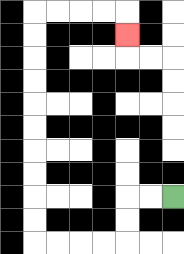{'start': '[7, 8]', 'end': '[5, 1]', 'path_directions': 'L,L,D,D,L,L,L,L,U,U,U,U,U,U,U,U,U,U,R,R,R,R,D', 'path_coordinates': '[[7, 8], [6, 8], [5, 8], [5, 9], [5, 10], [4, 10], [3, 10], [2, 10], [1, 10], [1, 9], [1, 8], [1, 7], [1, 6], [1, 5], [1, 4], [1, 3], [1, 2], [1, 1], [1, 0], [2, 0], [3, 0], [4, 0], [5, 0], [5, 1]]'}